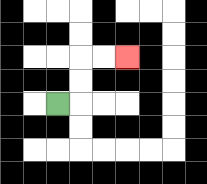{'start': '[2, 4]', 'end': '[5, 2]', 'path_directions': 'R,U,U,R,R', 'path_coordinates': '[[2, 4], [3, 4], [3, 3], [3, 2], [4, 2], [5, 2]]'}